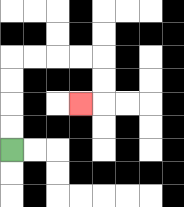{'start': '[0, 6]', 'end': '[3, 4]', 'path_directions': 'U,U,U,U,R,R,R,R,D,D,L', 'path_coordinates': '[[0, 6], [0, 5], [0, 4], [0, 3], [0, 2], [1, 2], [2, 2], [3, 2], [4, 2], [4, 3], [4, 4], [3, 4]]'}